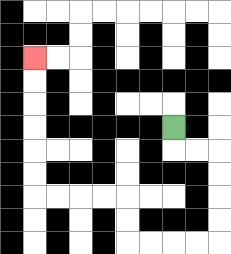{'start': '[7, 5]', 'end': '[1, 2]', 'path_directions': 'D,R,R,D,D,D,D,L,L,L,L,U,U,L,L,L,L,U,U,U,U,U,U', 'path_coordinates': '[[7, 5], [7, 6], [8, 6], [9, 6], [9, 7], [9, 8], [9, 9], [9, 10], [8, 10], [7, 10], [6, 10], [5, 10], [5, 9], [5, 8], [4, 8], [3, 8], [2, 8], [1, 8], [1, 7], [1, 6], [1, 5], [1, 4], [1, 3], [1, 2]]'}